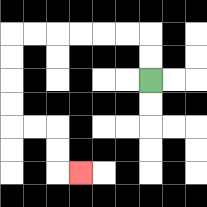{'start': '[6, 3]', 'end': '[3, 7]', 'path_directions': 'U,U,L,L,L,L,L,L,D,D,D,D,R,R,D,D,R', 'path_coordinates': '[[6, 3], [6, 2], [6, 1], [5, 1], [4, 1], [3, 1], [2, 1], [1, 1], [0, 1], [0, 2], [0, 3], [0, 4], [0, 5], [1, 5], [2, 5], [2, 6], [2, 7], [3, 7]]'}